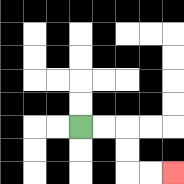{'start': '[3, 5]', 'end': '[7, 7]', 'path_directions': 'R,R,D,D,R,R', 'path_coordinates': '[[3, 5], [4, 5], [5, 5], [5, 6], [5, 7], [6, 7], [7, 7]]'}